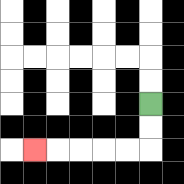{'start': '[6, 4]', 'end': '[1, 6]', 'path_directions': 'D,D,L,L,L,L,L', 'path_coordinates': '[[6, 4], [6, 5], [6, 6], [5, 6], [4, 6], [3, 6], [2, 6], [1, 6]]'}